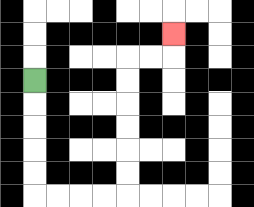{'start': '[1, 3]', 'end': '[7, 1]', 'path_directions': 'D,D,D,D,D,R,R,R,R,U,U,U,U,U,U,R,R,U', 'path_coordinates': '[[1, 3], [1, 4], [1, 5], [1, 6], [1, 7], [1, 8], [2, 8], [3, 8], [4, 8], [5, 8], [5, 7], [5, 6], [5, 5], [5, 4], [5, 3], [5, 2], [6, 2], [7, 2], [7, 1]]'}